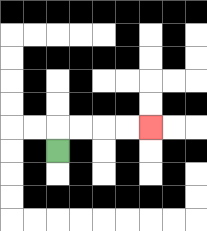{'start': '[2, 6]', 'end': '[6, 5]', 'path_directions': 'U,R,R,R,R', 'path_coordinates': '[[2, 6], [2, 5], [3, 5], [4, 5], [5, 5], [6, 5]]'}